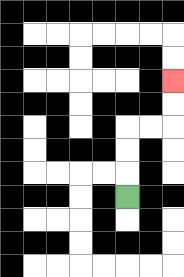{'start': '[5, 8]', 'end': '[7, 3]', 'path_directions': 'U,U,U,R,R,U,U', 'path_coordinates': '[[5, 8], [5, 7], [5, 6], [5, 5], [6, 5], [7, 5], [7, 4], [7, 3]]'}